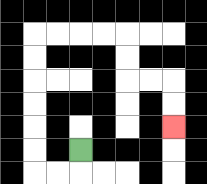{'start': '[3, 6]', 'end': '[7, 5]', 'path_directions': 'D,L,L,U,U,U,U,U,U,R,R,R,R,D,D,R,R,D,D', 'path_coordinates': '[[3, 6], [3, 7], [2, 7], [1, 7], [1, 6], [1, 5], [1, 4], [1, 3], [1, 2], [1, 1], [2, 1], [3, 1], [4, 1], [5, 1], [5, 2], [5, 3], [6, 3], [7, 3], [7, 4], [7, 5]]'}